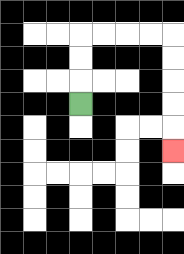{'start': '[3, 4]', 'end': '[7, 6]', 'path_directions': 'U,U,U,R,R,R,R,D,D,D,D,D', 'path_coordinates': '[[3, 4], [3, 3], [3, 2], [3, 1], [4, 1], [5, 1], [6, 1], [7, 1], [7, 2], [7, 3], [7, 4], [7, 5], [7, 6]]'}